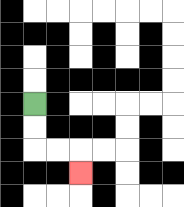{'start': '[1, 4]', 'end': '[3, 7]', 'path_directions': 'D,D,R,R,D', 'path_coordinates': '[[1, 4], [1, 5], [1, 6], [2, 6], [3, 6], [3, 7]]'}